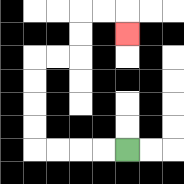{'start': '[5, 6]', 'end': '[5, 1]', 'path_directions': 'L,L,L,L,U,U,U,U,R,R,U,U,R,R,D', 'path_coordinates': '[[5, 6], [4, 6], [3, 6], [2, 6], [1, 6], [1, 5], [1, 4], [1, 3], [1, 2], [2, 2], [3, 2], [3, 1], [3, 0], [4, 0], [5, 0], [5, 1]]'}